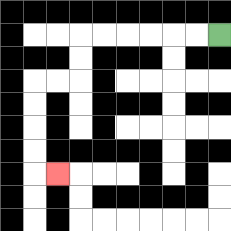{'start': '[9, 1]', 'end': '[2, 7]', 'path_directions': 'L,L,L,L,L,L,D,D,L,L,D,D,D,D,R', 'path_coordinates': '[[9, 1], [8, 1], [7, 1], [6, 1], [5, 1], [4, 1], [3, 1], [3, 2], [3, 3], [2, 3], [1, 3], [1, 4], [1, 5], [1, 6], [1, 7], [2, 7]]'}